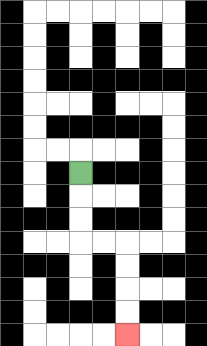{'start': '[3, 7]', 'end': '[5, 14]', 'path_directions': 'D,D,D,R,R,D,D,D,D', 'path_coordinates': '[[3, 7], [3, 8], [3, 9], [3, 10], [4, 10], [5, 10], [5, 11], [5, 12], [5, 13], [5, 14]]'}